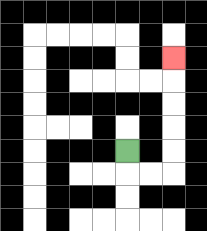{'start': '[5, 6]', 'end': '[7, 2]', 'path_directions': 'D,R,R,U,U,U,U,U', 'path_coordinates': '[[5, 6], [5, 7], [6, 7], [7, 7], [7, 6], [7, 5], [7, 4], [7, 3], [7, 2]]'}